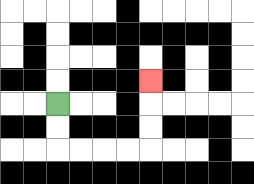{'start': '[2, 4]', 'end': '[6, 3]', 'path_directions': 'D,D,R,R,R,R,U,U,U', 'path_coordinates': '[[2, 4], [2, 5], [2, 6], [3, 6], [4, 6], [5, 6], [6, 6], [6, 5], [6, 4], [6, 3]]'}